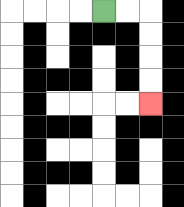{'start': '[4, 0]', 'end': '[6, 4]', 'path_directions': 'R,R,D,D,D,D', 'path_coordinates': '[[4, 0], [5, 0], [6, 0], [6, 1], [6, 2], [6, 3], [6, 4]]'}